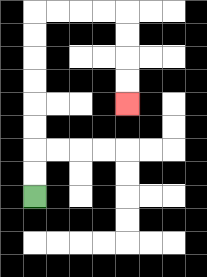{'start': '[1, 8]', 'end': '[5, 4]', 'path_directions': 'U,U,U,U,U,U,U,U,R,R,R,R,D,D,D,D', 'path_coordinates': '[[1, 8], [1, 7], [1, 6], [1, 5], [1, 4], [1, 3], [1, 2], [1, 1], [1, 0], [2, 0], [3, 0], [4, 0], [5, 0], [5, 1], [5, 2], [5, 3], [5, 4]]'}